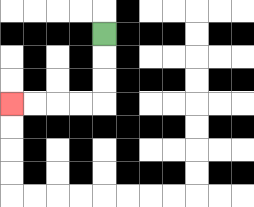{'start': '[4, 1]', 'end': '[0, 4]', 'path_directions': 'D,D,D,L,L,L,L', 'path_coordinates': '[[4, 1], [4, 2], [4, 3], [4, 4], [3, 4], [2, 4], [1, 4], [0, 4]]'}